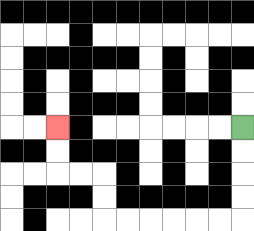{'start': '[10, 5]', 'end': '[2, 5]', 'path_directions': 'D,D,D,D,L,L,L,L,L,L,U,U,L,L,U,U', 'path_coordinates': '[[10, 5], [10, 6], [10, 7], [10, 8], [10, 9], [9, 9], [8, 9], [7, 9], [6, 9], [5, 9], [4, 9], [4, 8], [4, 7], [3, 7], [2, 7], [2, 6], [2, 5]]'}